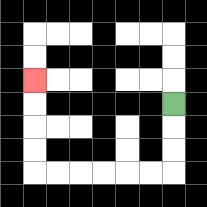{'start': '[7, 4]', 'end': '[1, 3]', 'path_directions': 'D,D,D,L,L,L,L,L,L,U,U,U,U', 'path_coordinates': '[[7, 4], [7, 5], [7, 6], [7, 7], [6, 7], [5, 7], [4, 7], [3, 7], [2, 7], [1, 7], [1, 6], [1, 5], [1, 4], [1, 3]]'}